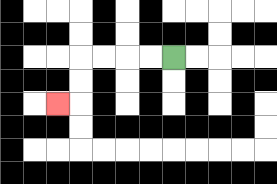{'start': '[7, 2]', 'end': '[2, 4]', 'path_directions': 'L,L,L,L,D,D,L', 'path_coordinates': '[[7, 2], [6, 2], [5, 2], [4, 2], [3, 2], [3, 3], [3, 4], [2, 4]]'}